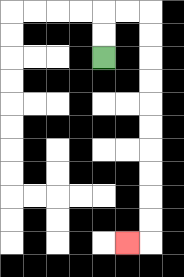{'start': '[4, 2]', 'end': '[5, 10]', 'path_directions': 'U,U,R,R,D,D,D,D,D,D,D,D,D,D,L', 'path_coordinates': '[[4, 2], [4, 1], [4, 0], [5, 0], [6, 0], [6, 1], [6, 2], [6, 3], [6, 4], [6, 5], [6, 6], [6, 7], [6, 8], [6, 9], [6, 10], [5, 10]]'}